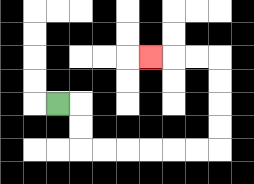{'start': '[2, 4]', 'end': '[6, 2]', 'path_directions': 'R,D,D,R,R,R,R,R,R,U,U,U,U,L,L,L', 'path_coordinates': '[[2, 4], [3, 4], [3, 5], [3, 6], [4, 6], [5, 6], [6, 6], [7, 6], [8, 6], [9, 6], [9, 5], [9, 4], [9, 3], [9, 2], [8, 2], [7, 2], [6, 2]]'}